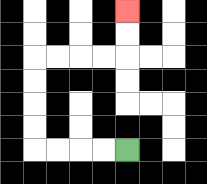{'start': '[5, 6]', 'end': '[5, 0]', 'path_directions': 'L,L,L,L,U,U,U,U,R,R,R,R,U,U', 'path_coordinates': '[[5, 6], [4, 6], [3, 6], [2, 6], [1, 6], [1, 5], [1, 4], [1, 3], [1, 2], [2, 2], [3, 2], [4, 2], [5, 2], [5, 1], [5, 0]]'}